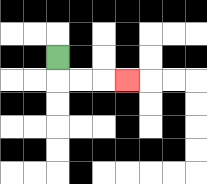{'start': '[2, 2]', 'end': '[5, 3]', 'path_directions': 'D,R,R,R', 'path_coordinates': '[[2, 2], [2, 3], [3, 3], [4, 3], [5, 3]]'}